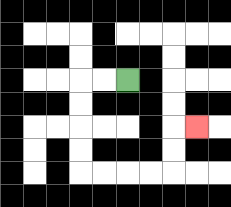{'start': '[5, 3]', 'end': '[8, 5]', 'path_directions': 'L,L,D,D,D,D,R,R,R,R,U,U,R', 'path_coordinates': '[[5, 3], [4, 3], [3, 3], [3, 4], [3, 5], [3, 6], [3, 7], [4, 7], [5, 7], [6, 7], [7, 7], [7, 6], [7, 5], [8, 5]]'}